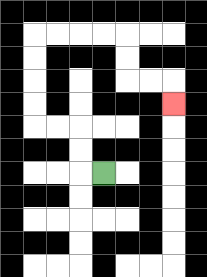{'start': '[4, 7]', 'end': '[7, 4]', 'path_directions': 'L,U,U,L,L,U,U,U,U,R,R,R,R,D,D,R,R,D', 'path_coordinates': '[[4, 7], [3, 7], [3, 6], [3, 5], [2, 5], [1, 5], [1, 4], [1, 3], [1, 2], [1, 1], [2, 1], [3, 1], [4, 1], [5, 1], [5, 2], [5, 3], [6, 3], [7, 3], [7, 4]]'}